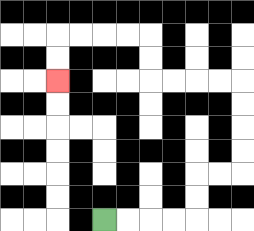{'start': '[4, 9]', 'end': '[2, 3]', 'path_directions': 'R,R,R,R,U,U,R,R,U,U,U,U,L,L,L,L,U,U,L,L,L,L,D,D', 'path_coordinates': '[[4, 9], [5, 9], [6, 9], [7, 9], [8, 9], [8, 8], [8, 7], [9, 7], [10, 7], [10, 6], [10, 5], [10, 4], [10, 3], [9, 3], [8, 3], [7, 3], [6, 3], [6, 2], [6, 1], [5, 1], [4, 1], [3, 1], [2, 1], [2, 2], [2, 3]]'}